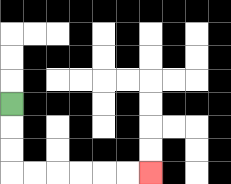{'start': '[0, 4]', 'end': '[6, 7]', 'path_directions': 'D,D,D,R,R,R,R,R,R', 'path_coordinates': '[[0, 4], [0, 5], [0, 6], [0, 7], [1, 7], [2, 7], [3, 7], [4, 7], [5, 7], [6, 7]]'}